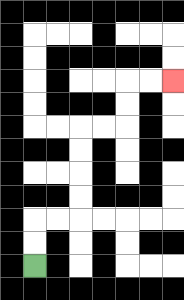{'start': '[1, 11]', 'end': '[7, 3]', 'path_directions': 'U,U,R,R,U,U,U,U,R,R,U,U,R,R', 'path_coordinates': '[[1, 11], [1, 10], [1, 9], [2, 9], [3, 9], [3, 8], [3, 7], [3, 6], [3, 5], [4, 5], [5, 5], [5, 4], [5, 3], [6, 3], [7, 3]]'}